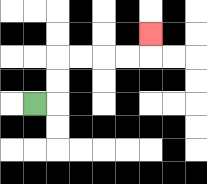{'start': '[1, 4]', 'end': '[6, 1]', 'path_directions': 'R,U,U,R,R,R,R,U', 'path_coordinates': '[[1, 4], [2, 4], [2, 3], [2, 2], [3, 2], [4, 2], [5, 2], [6, 2], [6, 1]]'}